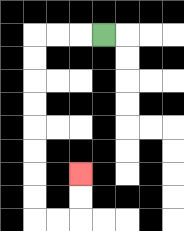{'start': '[4, 1]', 'end': '[3, 7]', 'path_directions': 'L,L,L,D,D,D,D,D,D,D,D,R,R,U,U', 'path_coordinates': '[[4, 1], [3, 1], [2, 1], [1, 1], [1, 2], [1, 3], [1, 4], [1, 5], [1, 6], [1, 7], [1, 8], [1, 9], [2, 9], [3, 9], [3, 8], [3, 7]]'}